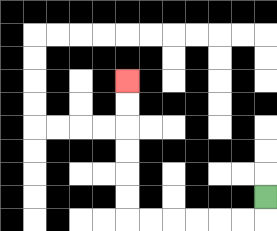{'start': '[11, 8]', 'end': '[5, 3]', 'path_directions': 'D,L,L,L,L,L,L,U,U,U,U,U,U', 'path_coordinates': '[[11, 8], [11, 9], [10, 9], [9, 9], [8, 9], [7, 9], [6, 9], [5, 9], [5, 8], [5, 7], [5, 6], [5, 5], [5, 4], [5, 3]]'}